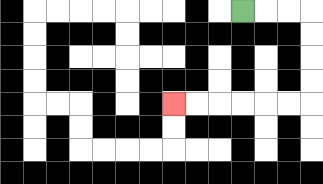{'start': '[10, 0]', 'end': '[7, 4]', 'path_directions': 'R,R,R,D,D,D,D,L,L,L,L,L,L', 'path_coordinates': '[[10, 0], [11, 0], [12, 0], [13, 0], [13, 1], [13, 2], [13, 3], [13, 4], [12, 4], [11, 4], [10, 4], [9, 4], [8, 4], [7, 4]]'}